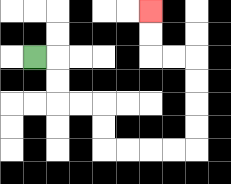{'start': '[1, 2]', 'end': '[6, 0]', 'path_directions': 'R,D,D,R,R,D,D,R,R,R,R,U,U,U,U,L,L,U,U', 'path_coordinates': '[[1, 2], [2, 2], [2, 3], [2, 4], [3, 4], [4, 4], [4, 5], [4, 6], [5, 6], [6, 6], [7, 6], [8, 6], [8, 5], [8, 4], [8, 3], [8, 2], [7, 2], [6, 2], [6, 1], [6, 0]]'}